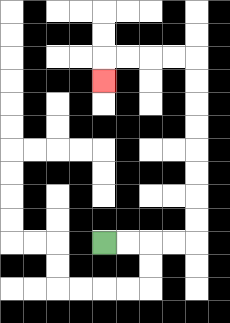{'start': '[4, 10]', 'end': '[4, 3]', 'path_directions': 'R,R,R,R,U,U,U,U,U,U,U,U,L,L,L,L,D', 'path_coordinates': '[[4, 10], [5, 10], [6, 10], [7, 10], [8, 10], [8, 9], [8, 8], [8, 7], [8, 6], [8, 5], [8, 4], [8, 3], [8, 2], [7, 2], [6, 2], [5, 2], [4, 2], [4, 3]]'}